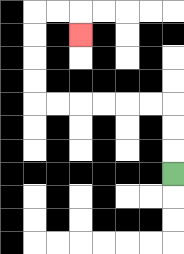{'start': '[7, 7]', 'end': '[3, 1]', 'path_directions': 'U,U,U,L,L,L,L,L,L,U,U,U,U,R,R,D', 'path_coordinates': '[[7, 7], [7, 6], [7, 5], [7, 4], [6, 4], [5, 4], [4, 4], [3, 4], [2, 4], [1, 4], [1, 3], [1, 2], [1, 1], [1, 0], [2, 0], [3, 0], [3, 1]]'}